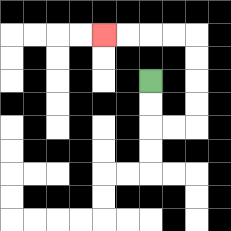{'start': '[6, 3]', 'end': '[4, 1]', 'path_directions': 'D,D,R,R,U,U,U,U,L,L,L,L', 'path_coordinates': '[[6, 3], [6, 4], [6, 5], [7, 5], [8, 5], [8, 4], [8, 3], [8, 2], [8, 1], [7, 1], [6, 1], [5, 1], [4, 1]]'}